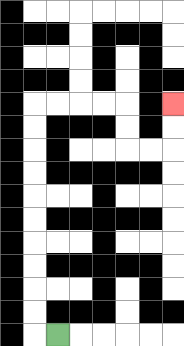{'start': '[2, 14]', 'end': '[7, 4]', 'path_directions': 'L,U,U,U,U,U,U,U,U,U,U,R,R,R,R,D,D,R,R,U,U', 'path_coordinates': '[[2, 14], [1, 14], [1, 13], [1, 12], [1, 11], [1, 10], [1, 9], [1, 8], [1, 7], [1, 6], [1, 5], [1, 4], [2, 4], [3, 4], [4, 4], [5, 4], [5, 5], [5, 6], [6, 6], [7, 6], [7, 5], [7, 4]]'}